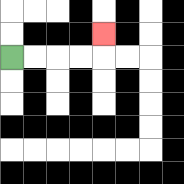{'start': '[0, 2]', 'end': '[4, 1]', 'path_directions': 'R,R,R,R,U', 'path_coordinates': '[[0, 2], [1, 2], [2, 2], [3, 2], [4, 2], [4, 1]]'}